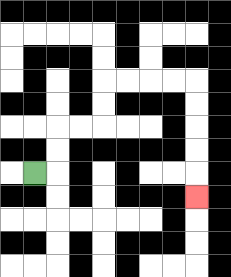{'start': '[1, 7]', 'end': '[8, 8]', 'path_directions': 'R,U,U,R,R,U,U,R,R,R,R,D,D,D,D,D', 'path_coordinates': '[[1, 7], [2, 7], [2, 6], [2, 5], [3, 5], [4, 5], [4, 4], [4, 3], [5, 3], [6, 3], [7, 3], [8, 3], [8, 4], [8, 5], [8, 6], [8, 7], [8, 8]]'}